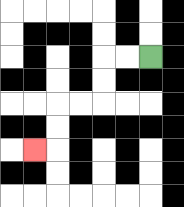{'start': '[6, 2]', 'end': '[1, 6]', 'path_directions': 'L,L,D,D,L,L,D,D,L', 'path_coordinates': '[[6, 2], [5, 2], [4, 2], [4, 3], [4, 4], [3, 4], [2, 4], [2, 5], [2, 6], [1, 6]]'}